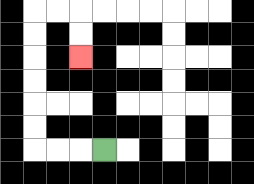{'start': '[4, 6]', 'end': '[3, 2]', 'path_directions': 'L,L,L,U,U,U,U,U,U,R,R,D,D', 'path_coordinates': '[[4, 6], [3, 6], [2, 6], [1, 6], [1, 5], [1, 4], [1, 3], [1, 2], [1, 1], [1, 0], [2, 0], [3, 0], [3, 1], [3, 2]]'}